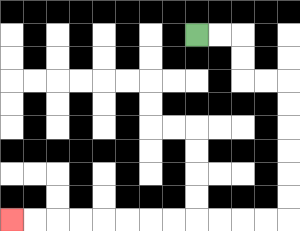{'start': '[8, 1]', 'end': '[0, 9]', 'path_directions': 'R,R,D,D,R,R,D,D,D,D,D,D,L,L,L,L,L,L,L,L,L,L,L,L', 'path_coordinates': '[[8, 1], [9, 1], [10, 1], [10, 2], [10, 3], [11, 3], [12, 3], [12, 4], [12, 5], [12, 6], [12, 7], [12, 8], [12, 9], [11, 9], [10, 9], [9, 9], [8, 9], [7, 9], [6, 9], [5, 9], [4, 9], [3, 9], [2, 9], [1, 9], [0, 9]]'}